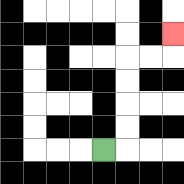{'start': '[4, 6]', 'end': '[7, 1]', 'path_directions': 'R,U,U,U,U,R,R,U', 'path_coordinates': '[[4, 6], [5, 6], [5, 5], [5, 4], [5, 3], [5, 2], [6, 2], [7, 2], [7, 1]]'}